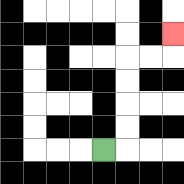{'start': '[4, 6]', 'end': '[7, 1]', 'path_directions': 'R,U,U,U,U,R,R,U', 'path_coordinates': '[[4, 6], [5, 6], [5, 5], [5, 4], [5, 3], [5, 2], [6, 2], [7, 2], [7, 1]]'}